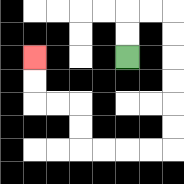{'start': '[5, 2]', 'end': '[1, 2]', 'path_directions': 'U,U,R,R,D,D,D,D,D,D,L,L,L,L,U,U,L,L,U,U', 'path_coordinates': '[[5, 2], [5, 1], [5, 0], [6, 0], [7, 0], [7, 1], [7, 2], [7, 3], [7, 4], [7, 5], [7, 6], [6, 6], [5, 6], [4, 6], [3, 6], [3, 5], [3, 4], [2, 4], [1, 4], [1, 3], [1, 2]]'}